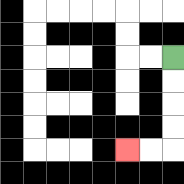{'start': '[7, 2]', 'end': '[5, 6]', 'path_directions': 'D,D,D,D,L,L', 'path_coordinates': '[[7, 2], [7, 3], [7, 4], [7, 5], [7, 6], [6, 6], [5, 6]]'}